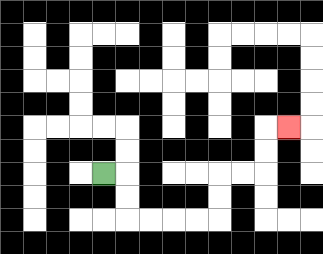{'start': '[4, 7]', 'end': '[12, 5]', 'path_directions': 'R,D,D,R,R,R,R,U,U,R,R,U,U,R', 'path_coordinates': '[[4, 7], [5, 7], [5, 8], [5, 9], [6, 9], [7, 9], [8, 9], [9, 9], [9, 8], [9, 7], [10, 7], [11, 7], [11, 6], [11, 5], [12, 5]]'}